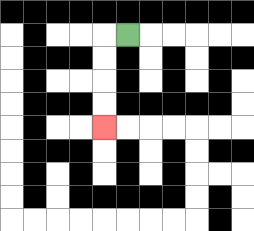{'start': '[5, 1]', 'end': '[4, 5]', 'path_directions': 'L,D,D,D,D', 'path_coordinates': '[[5, 1], [4, 1], [4, 2], [4, 3], [4, 4], [4, 5]]'}